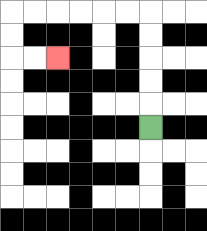{'start': '[6, 5]', 'end': '[2, 2]', 'path_directions': 'U,U,U,U,U,L,L,L,L,L,L,D,D,R,R', 'path_coordinates': '[[6, 5], [6, 4], [6, 3], [6, 2], [6, 1], [6, 0], [5, 0], [4, 0], [3, 0], [2, 0], [1, 0], [0, 0], [0, 1], [0, 2], [1, 2], [2, 2]]'}